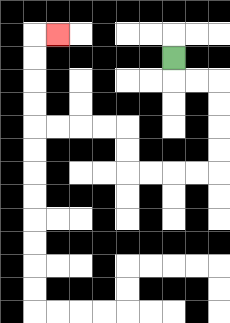{'start': '[7, 2]', 'end': '[2, 1]', 'path_directions': 'D,R,R,D,D,D,D,L,L,L,L,U,U,L,L,L,L,U,U,U,U,R', 'path_coordinates': '[[7, 2], [7, 3], [8, 3], [9, 3], [9, 4], [9, 5], [9, 6], [9, 7], [8, 7], [7, 7], [6, 7], [5, 7], [5, 6], [5, 5], [4, 5], [3, 5], [2, 5], [1, 5], [1, 4], [1, 3], [1, 2], [1, 1], [2, 1]]'}